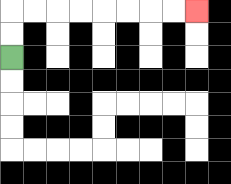{'start': '[0, 2]', 'end': '[8, 0]', 'path_directions': 'U,U,R,R,R,R,R,R,R,R', 'path_coordinates': '[[0, 2], [0, 1], [0, 0], [1, 0], [2, 0], [3, 0], [4, 0], [5, 0], [6, 0], [7, 0], [8, 0]]'}